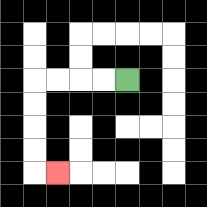{'start': '[5, 3]', 'end': '[2, 7]', 'path_directions': 'L,L,L,L,D,D,D,D,R', 'path_coordinates': '[[5, 3], [4, 3], [3, 3], [2, 3], [1, 3], [1, 4], [1, 5], [1, 6], [1, 7], [2, 7]]'}